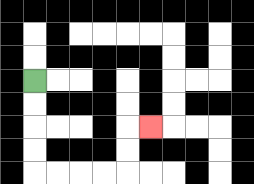{'start': '[1, 3]', 'end': '[6, 5]', 'path_directions': 'D,D,D,D,R,R,R,R,U,U,R', 'path_coordinates': '[[1, 3], [1, 4], [1, 5], [1, 6], [1, 7], [2, 7], [3, 7], [4, 7], [5, 7], [5, 6], [5, 5], [6, 5]]'}